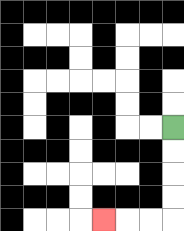{'start': '[7, 5]', 'end': '[4, 9]', 'path_directions': 'D,D,D,D,L,L,L', 'path_coordinates': '[[7, 5], [7, 6], [7, 7], [7, 8], [7, 9], [6, 9], [5, 9], [4, 9]]'}